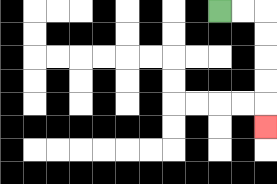{'start': '[9, 0]', 'end': '[11, 5]', 'path_directions': 'R,R,D,D,D,D,D', 'path_coordinates': '[[9, 0], [10, 0], [11, 0], [11, 1], [11, 2], [11, 3], [11, 4], [11, 5]]'}